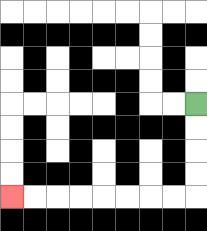{'start': '[8, 4]', 'end': '[0, 8]', 'path_directions': 'D,D,D,D,L,L,L,L,L,L,L,L', 'path_coordinates': '[[8, 4], [8, 5], [8, 6], [8, 7], [8, 8], [7, 8], [6, 8], [5, 8], [4, 8], [3, 8], [2, 8], [1, 8], [0, 8]]'}